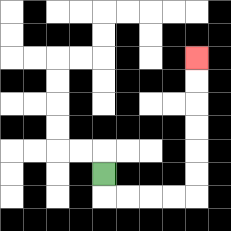{'start': '[4, 7]', 'end': '[8, 2]', 'path_directions': 'D,R,R,R,R,U,U,U,U,U,U', 'path_coordinates': '[[4, 7], [4, 8], [5, 8], [6, 8], [7, 8], [8, 8], [8, 7], [8, 6], [8, 5], [8, 4], [8, 3], [8, 2]]'}